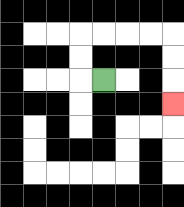{'start': '[4, 3]', 'end': '[7, 4]', 'path_directions': 'L,U,U,R,R,R,R,D,D,D', 'path_coordinates': '[[4, 3], [3, 3], [3, 2], [3, 1], [4, 1], [5, 1], [6, 1], [7, 1], [7, 2], [7, 3], [7, 4]]'}